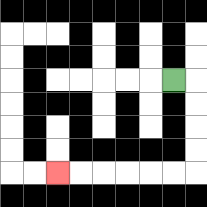{'start': '[7, 3]', 'end': '[2, 7]', 'path_directions': 'R,D,D,D,D,L,L,L,L,L,L', 'path_coordinates': '[[7, 3], [8, 3], [8, 4], [8, 5], [8, 6], [8, 7], [7, 7], [6, 7], [5, 7], [4, 7], [3, 7], [2, 7]]'}